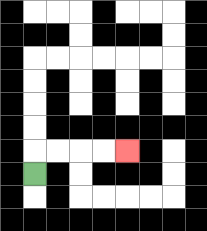{'start': '[1, 7]', 'end': '[5, 6]', 'path_directions': 'U,R,R,R,R', 'path_coordinates': '[[1, 7], [1, 6], [2, 6], [3, 6], [4, 6], [5, 6]]'}